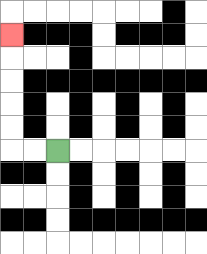{'start': '[2, 6]', 'end': '[0, 1]', 'path_directions': 'L,L,U,U,U,U,U', 'path_coordinates': '[[2, 6], [1, 6], [0, 6], [0, 5], [0, 4], [0, 3], [0, 2], [0, 1]]'}